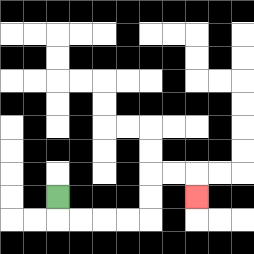{'start': '[2, 8]', 'end': '[8, 8]', 'path_directions': 'D,R,R,R,R,U,U,R,R,D', 'path_coordinates': '[[2, 8], [2, 9], [3, 9], [4, 9], [5, 9], [6, 9], [6, 8], [6, 7], [7, 7], [8, 7], [8, 8]]'}